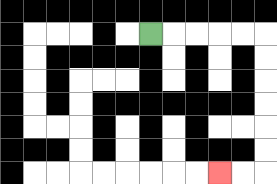{'start': '[6, 1]', 'end': '[9, 7]', 'path_directions': 'R,R,R,R,R,D,D,D,D,D,D,L,L', 'path_coordinates': '[[6, 1], [7, 1], [8, 1], [9, 1], [10, 1], [11, 1], [11, 2], [11, 3], [11, 4], [11, 5], [11, 6], [11, 7], [10, 7], [9, 7]]'}